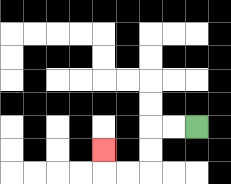{'start': '[8, 5]', 'end': '[4, 6]', 'path_directions': 'L,L,D,D,L,L,U', 'path_coordinates': '[[8, 5], [7, 5], [6, 5], [6, 6], [6, 7], [5, 7], [4, 7], [4, 6]]'}